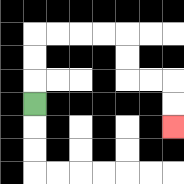{'start': '[1, 4]', 'end': '[7, 5]', 'path_directions': 'U,U,U,R,R,R,R,D,D,R,R,D,D', 'path_coordinates': '[[1, 4], [1, 3], [1, 2], [1, 1], [2, 1], [3, 1], [4, 1], [5, 1], [5, 2], [5, 3], [6, 3], [7, 3], [7, 4], [7, 5]]'}